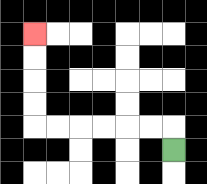{'start': '[7, 6]', 'end': '[1, 1]', 'path_directions': 'U,L,L,L,L,L,L,U,U,U,U', 'path_coordinates': '[[7, 6], [7, 5], [6, 5], [5, 5], [4, 5], [3, 5], [2, 5], [1, 5], [1, 4], [1, 3], [1, 2], [1, 1]]'}